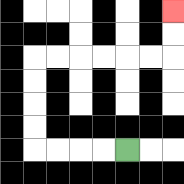{'start': '[5, 6]', 'end': '[7, 0]', 'path_directions': 'L,L,L,L,U,U,U,U,R,R,R,R,R,R,U,U', 'path_coordinates': '[[5, 6], [4, 6], [3, 6], [2, 6], [1, 6], [1, 5], [1, 4], [1, 3], [1, 2], [2, 2], [3, 2], [4, 2], [5, 2], [6, 2], [7, 2], [7, 1], [7, 0]]'}